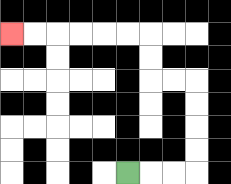{'start': '[5, 7]', 'end': '[0, 1]', 'path_directions': 'R,R,R,U,U,U,U,L,L,U,U,L,L,L,L,L,L', 'path_coordinates': '[[5, 7], [6, 7], [7, 7], [8, 7], [8, 6], [8, 5], [8, 4], [8, 3], [7, 3], [6, 3], [6, 2], [6, 1], [5, 1], [4, 1], [3, 1], [2, 1], [1, 1], [0, 1]]'}